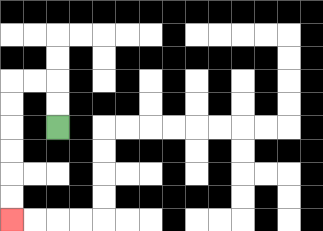{'start': '[2, 5]', 'end': '[0, 9]', 'path_directions': 'U,U,L,L,D,D,D,D,D,D', 'path_coordinates': '[[2, 5], [2, 4], [2, 3], [1, 3], [0, 3], [0, 4], [0, 5], [0, 6], [0, 7], [0, 8], [0, 9]]'}